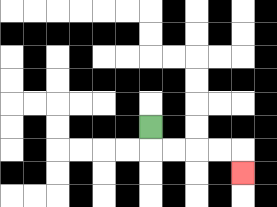{'start': '[6, 5]', 'end': '[10, 7]', 'path_directions': 'D,R,R,R,R,D', 'path_coordinates': '[[6, 5], [6, 6], [7, 6], [8, 6], [9, 6], [10, 6], [10, 7]]'}